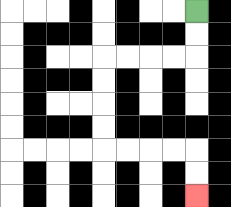{'start': '[8, 0]', 'end': '[8, 8]', 'path_directions': 'D,D,L,L,L,L,D,D,D,D,R,R,R,R,D,D', 'path_coordinates': '[[8, 0], [8, 1], [8, 2], [7, 2], [6, 2], [5, 2], [4, 2], [4, 3], [4, 4], [4, 5], [4, 6], [5, 6], [6, 6], [7, 6], [8, 6], [8, 7], [8, 8]]'}